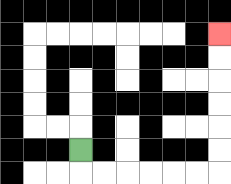{'start': '[3, 6]', 'end': '[9, 1]', 'path_directions': 'D,R,R,R,R,R,R,U,U,U,U,U,U', 'path_coordinates': '[[3, 6], [3, 7], [4, 7], [5, 7], [6, 7], [7, 7], [8, 7], [9, 7], [9, 6], [9, 5], [9, 4], [9, 3], [9, 2], [9, 1]]'}